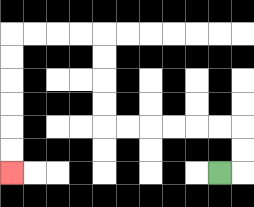{'start': '[9, 7]', 'end': '[0, 7]', 'path_directions': 'R,U,U,L,L,L,L,L,L,U,U,U,U,L,L,L,L,D,D,D,D,D,D', 'path_coordinates': '[[9, 7], [10, 7], [10, 6], [10, 5], [9, 5], [8, 5], [7, 5], [6, 5], [5, 5], [4, 5], [4, 4], [4, 3], [4, 2], [4, 1], [3, 1], [2, 1], [1, 1], [0, 1], [0, 2], [0, 3], [0, 4], [0, 5], [0, 6], [0, 7]]'}